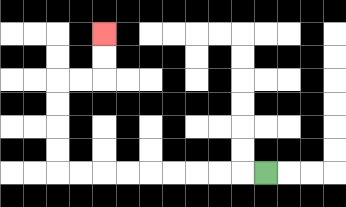{'start': '[11, 7]', 'end': '[4, 1]', 'path_directions': 'L,L,L,L,L,L,L,L,L,U,U,U,U,R,R,U,U', 'path_coordinates': '[[11, 7], [10, 7], [9, 7], [8, 7], [7, 7], [6, 7], [5, 7], [4, 7], [3, 7], [2, 7], [2, 6], [2, 5], [2, 4], [2, 3], [3, 3], [4, 3], [4, 2], [4, 1]]'}